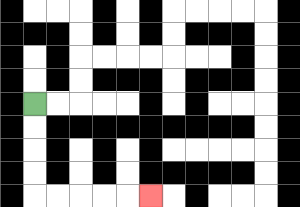{'start': '[1, 4]', 'end': '[6, 8]', 'path_directions': 'D,D,D,D,R,R,R,R,R', 'path_coordinates': '[[1, 4], [1, 5], [1, 6], [1, 7], [1, 8], [2, 8], [3, 8], [4, 8], [5, 8], [6, 8]]'}